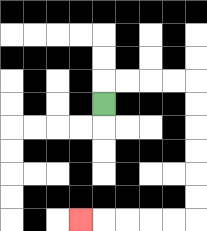{'start': '[4, 4]', 'end': '[3, 9]', 'path_directions': 'U,R,R,R,R,D,D,D,D,D,D,L,L,L,L,L', 'path_coordinates': '[[4, 4], [4, 3], [5, 3], [6, 3], [7, 3], [8, 3], [8, 4], [8, 5], [8, 6], [8, 7], [8, 8], [8, 9], [7, 9], [6, 9], [5, 9], [4, 9], [3, 9]]'}